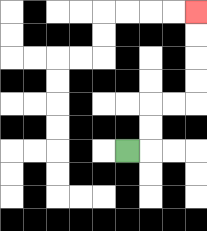{'start': '[5, 6]', 'end': '[8, 0]', 'path_directions': 'R,U,U,R,R,U,U,U,U', 'path_coordinates': '[[5, 6], [6, 6], [6, 5], [6, 4], [7, 4], [8, 4], [8, 3], [8, 2], [8, 1], [8, 0]]'}